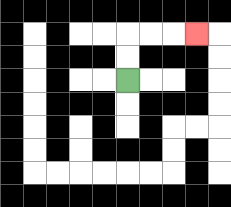{'start': '[5, 3]', 'end': '[8, 1]', 'path_directions': 'U,U,R,R,R', 'path_coordinates': '[[5, 3], [5, 2], [5, 1], [6, 1], [7, 1], [8, 1]]'}